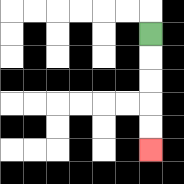{'start': '[6, 1]', 'end': '[6, 6]', 'path_directions': 'D,D,D,D,D', 'path_coordinates': '[[6, 1], [6, 2], [6, 3], [6, 4], [6, 5], [6, 6]]'}